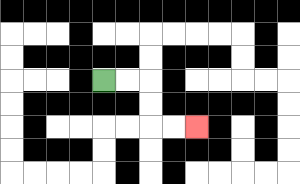{'start': '[4, 3]', 'end': '[8, 5]', 'path_directions': 'R,R,D,D,R,R', 'path_coordinates': '[[4, 3], [5, 3], [6, 3], [6, 4], [6, 5], [7, 5], [8, 5]]'}